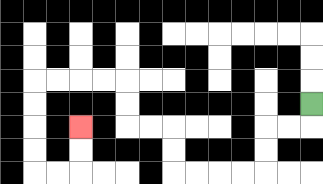{'start': '[13, 4]', 'end': '[3, 5]', 'path_directions': 'D,L,L,D,D,L,L,L,L,U,U,L,L,U,U,L,L,L,L,D,D,D,D,R,R,U,U', 'path_coordinates': '[[13, 4], [13, 5], [12, 5], [11, 5], [11, 6], [11, 7], [10, 7], [9, 7], [8, 7], [7, 7], [7, 6], [7, 5], [6, 5], [5, 5], [5, 4], [5, 3], [4, 3], [3, 3], [2, 3], [1, 3], [1, 4], [1, 5], [1, 6], [1, 7], [2, 7], [3, 7], [3, 6], [3, 5]]'}